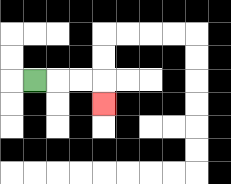{'start': '[1, 3]', 'end': '[4, 4]', 'path_directions': 'R,R,R,D', 'path_coordinates': '[[1, 3], [2, 3], [3, 3], [4, 3], [4, 4]]'}